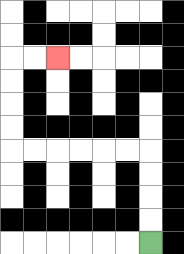{'start': '[6, 10]', 'end': '[2, 2]', 'path_directions': 'U,U,U,U,L,L,L,L,L,L,U,U,U,U,R,R', 'path_coordinates': '[[6, 10], [6, 9], [6, 8], [6, 7], [6, 6], [5, 6], [4, 6], [3, 6], [2, 6], [1, 6], [0, 6], [0, 5], [0, 4], [0, 3], [0, 2], [1, 2], [2, 2]]'}